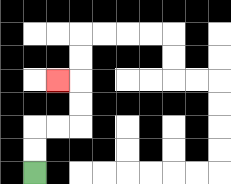{'start': '[1, 7]', 'end': '[2, 3]', 'path_directions': 'U,U,R,R,U,U,L', 'path_coordinates': '[[1, 7], [1, 6], [1, 5], [2, 5], [3, 5], [3, 4], [3, 3], [2, 3]]'}